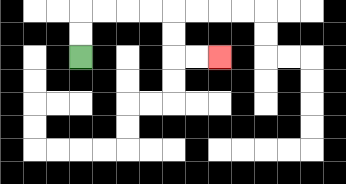{'start': '[3, 2]', 'end': '[9, 2]', 'path_directions': 'U,U,R,R,R,R,D,D,R,R', 'path_coordinates': '[[3, 2], [3, 1], [3, 0], [4, 0], [5, 0], [6, 0], [7, 0], [7, 1], [7, 2], [8, 2], [9, 2]]'}